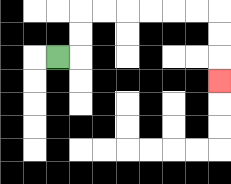{'start': '[2, 2]', 'end': '[9, 3]', 'path_directions': 'R,U,U,R,R,R,R,R,R,D,D,D', 'path_coordinates': '[[2, 2], [3, 2], [3, 1], [3, 0], [4, 0], [5, 0], [6, 0], [7, 0], [8, 0], [9, 0], [9, 1], [9, 2], [9, 3]]'}